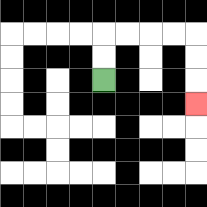{'start': '[4, 3]', 'end': '[8, 4]', 'path_directions': 'U,U,R,R,R,R,D,D,D', 'path_coordinates': '[[4, 3], [4, 2], [4, 1], [5, 1], [6, 1], [7, 1], [8, 1], [8, 2], [8, 3], [8, 4]]'}